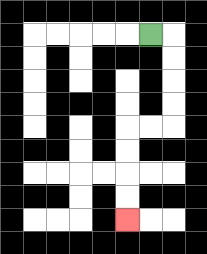{'start': '[6, 1]', 'end': '[5, 9]', 'path_directions': 'R,D,D,D,D,L,L,D,D,D,D', 'path_coordinates': '[[6, 1], [7, 1], [7, 2], [7, 3], [7, 4], [7, 5], [6, 5], [5, 5], [5, 6], [5, 7], [5, 8], [5, 9]]'}